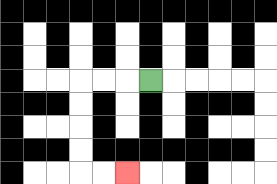{'start': '[6, 3]', 'end': '[5, 7]', 'path_directions': 'L,L,L,D,D,D,D,R,R', 'path_coordinates': '[[6, 3], [5, 3], [4, 3], [3, 3], [3, 4], [3, 5], [3, 6], [3, 7], [4, 7], [5, 7]]'}